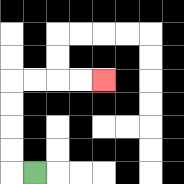{'start': '[1, 7]', 'end': '[4, 3]', 'path_directions': 'L,U,U,U,U,R,R,R,R', 'path_coordinates': '[[1, 7], [0, 7], [0, 6], [0, 5], [0, 4], [0, 3], [1, 3], [2, 3], [3, 3], [4, 3]]'}